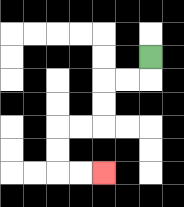{'start': '[6, 2]', 'end': '[4, 7]', 'path_directions': 'D,L,L,D,D,L,L,D,D,R,R', 'path_coordinates': '[[6, 2], [6, 3], [5, 3], [4, 3], [4, 4], [4, 5], [3, 5], [2, 5], [2, 6], [2, 7], [3, 7], [4, 7]]'}